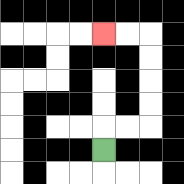{'start': '[4, 6]', 'end': '[4, 1]', 'path_directions': 'U,R,R,U,U,U,U,L,L', 'path_coordinates': '[[4, 6], [4, 5], [5, 5], [6, 5], [6, 4], [6, 3], [6, 2], [6, 1], [5, 1], [4, 1]]'}